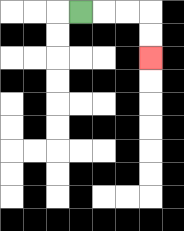{'start': '[3, 0]', 'end': '[6, 2]', 'path_directions': 'R,R,R,D,D', 'path_coordinates': '[[3, 0], [4, 0], [5, 0], [6, 0], [6, 1], [6, 2]]'}